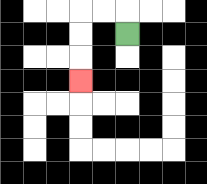{'start': '[5, 1]', 'end': '[3, 3]', 'path_directions': 'U,L,L,D,D,D', 'path_coordinates': '[[5, 1], [5, 0], [4, 0], [3, 0], [3, 1], [3, 2], [3, 3]]'}